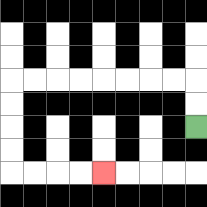{'start': '[8, 5]', 'end': '[4, 7]', 'path_directions': 'U,U,L,L,L,L,L,L,L,L,D,D,D,D,R,R,R,R', 'path_coordinates': '[[8, 5], [8, 4], [8, 3], [7, 3], [6, 3], [5, 3], [4, 3], [3, 3], [2, 3], [1, 3], [0, 3], [0, 4], [0, 5], [0, 6], [0, 7], [1, 7], [2, 7], [3, 7], [4, 7]]'}